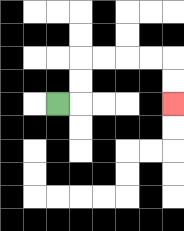{'start': '[2, 4]', 'end': '[7, 4]', 'path_directions': 'R,U,U,R,R,R,R,D,D', 'path_coordinates': '[[2, 4], [3, 4], [3, 3], [3, 2], [4, 2], [5, 2], [6, 2], [7, 2], [7, 3], [7, 4]]'}